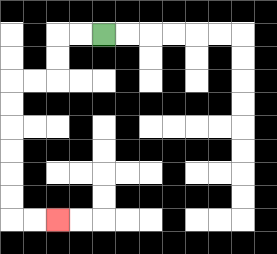{'start': '[4, 1]', 'end': '[2, 9]', 'path_directions': 'L,L,D,D,L,L,D,D,D,D,D,D,R,R', 'path_coordinates': '[[4, 1], [3, 1], [2, 1], [2, 2], [2, 3], [1, 3], [0, 3], [0, 4], [0, 5], [0, 6], [0, 7], [0, 8], [0, 9], [1, 9], [2, 9]]'}